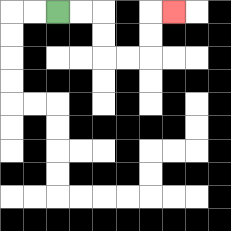{'start': '[2, 0]', 'end': '[7, 0]', 'path_directions': 'R,R,D,D,R,R,U,U,R', 'path_coordinates': '[[2, 0], [3, 0], [4, 0], [4, 1], [4, 2], [5, 2], [6, 2], [6, 1], [6, 0], [7, 0]]'}